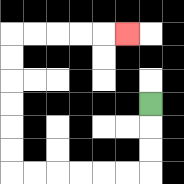{'start': '[6, 4]', 'end': '[5, 1]', 'path_directions': 'D,D,D,L,L,L,L,L,L,U,U,U,U,U,U,R,R,R,R,R', 'path_coordinates': '[[6, 4], [6, 5], [6, 6], [6, 7], [5, 7], [4, 7], [3, 7], [2, 7], [1, 7], [0, 7], [0, 6], [0, 5], [0, 4], [0, 3], [0, 2], [0, 1], [1, 1], [2, 1], [3, 1], [4, 1], [5, 1]]'}